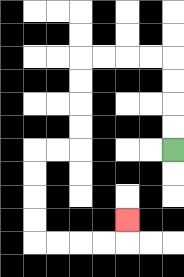{'start': '[7, 6]', 'end': '[5, 9]', 'path_directions': 'U,U,U,U,L,L,L,L,D,D,D,D,L,L,D,D,D,D,R,R,R,R,U', 'path_coordinates': '[[7, 6], [7, 5], [7, 4], [7, 3], [7, 2], [6, 2], [5, 2], [4, 2], [3, 2], [3, 3], [3, 4], [3, 5], [3, 6], [2, 6], [1, 6], [1, 7], [1, 8], [1, 9], [1, 10], [2, 10], [3, 10], [4, 10], [5, 10], [5, 9]]'}